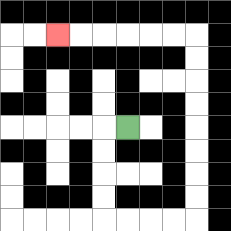{'start': '[5, 5]', 'end': '[2, 1]', 'path_directions': 'L,D,D,D,D,R,R,R,R,U,U,U,U,U,U,U,U,L,L,L,L,L,L', 'path_coordinates': '[[5, 5], [4, 5], [4, 6], [4, 7], [4, 8], [4, 9], [5, 9], [6, 9], [7, 9], [8, 9], [8, 8], [8, 7], [8, 6], [8, 5], [8, 4], [8, 3], [8, 2], [8, 1], [7, 1], [6, 1], [5, 1], [4, 1], [3, 1], [2, 1]]'}